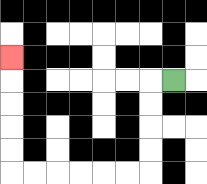{'start': '[7, 3]', 'end': '[0, 2]', 'path_directions': 'L,D,D,D,D,L,L,L,L,L,L,U,U,U,U,U', 'path_coordinates': '[[7, 3], [6, 3], [6, 4], [6, 5], [6, 6], [6, 7], [5, 7], [4, 7], [3, 7], [2, 7], [1, 7], [0, 7], [0, 6], [0, 5], [0, 4], [0, 3], [0, 2]]'}